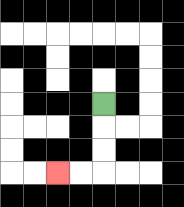{'start': '[4, 4]', 'end': '[2, 7]', 'path_directions': 'D,D,D,L,L', 'path_coordinates': '[[4, 4], [4, 5], [4, 6], [4, 7], [3, 7], [2, 7]]'}